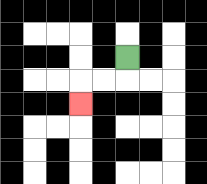{'start': '[5, 2]', 'end': '[3, 4]', 'path_directions': 'D,L,L,D', 'path_coordinates': '[[5, 2], [5, 3], [4, 3], [3, 3], [3, 4]]'}